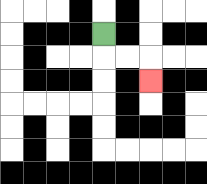{'start': '[4, 1]', 'end': '[6, 3]', 'path_directions': 'D,R,R,D', 'path_coordinates': '[[4, 1], [4, 2], [5, 2], [6, 2], [6, 3]]'}